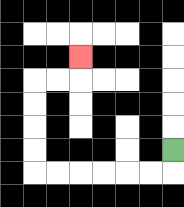{'start': '[7, 6]', 'end': '[3, 2]', 'path_directions': 'D,L,L,L,L,L,L,U,U,U,U,R,R,U', 'path_coordinates': '[[7, 6], [7, 7], [6, 7], [5, 7], [4, 7], [3, 7], [2, 7], [1, 7], [1, 6], [1, 5], [1, 4], [1, 3], [2, 3], [3, 3], [3, 2]]'}